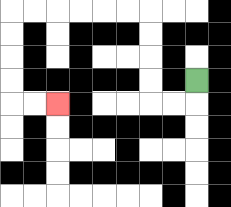{'start': '[8, 3]', 'end': '[2, 4]', 'path_directions': 'D,L,L,U,U,U,U,L,L,L,L,L,L,D,D,D,D,R,R', 'path_coordinates': '[[8, 3], [8, 4], [7, 4], [6, 4], [6, 3], [6, 2], [6, 1], [6, 0], [5, 0], [4, 0], [3, 0], [2, 0], [1, 0], [0, 0], [0, 1], [0, 2], [0, 3], [0, 4], [1, 4], [2, 4]]'}